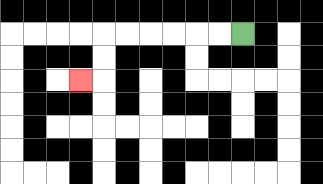{'start': '[10, 1]', 'end': '[3, 3]', 'path_directions': 'L,L,L,L,L,L,D,D,L', 'path_coordinates': '[[10, 1], [9, 1], [8, 1], [7, 1], [6, 1], [5, 1], [4, 1], [4, 2], [4, 3], [3, 3]]'}